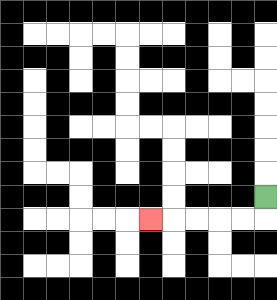{'start': '[11, 8]', 'end': '[6, 9]', 'path_directions': 'D,L,L,L,L,L', 'path_coordinates': '[[11, 8], [11, 9], [10, 9], [9, 9], [8, 9], [7, 9], [6, 9]]'}